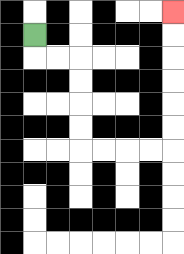{'start': '[1, 1]', 'end': '[7, 0]', 'path_directions': 'D,R,R,D,D,D,D,R,R,R,R,U,U,U,U,U,U', 'path_coordinates': '[[1, 1], [1, 2], [2, 2], [3, 2], [3, 3], [3, 4], [3, 5], [3, 6], [4, 6], [5, 6], [6, 6], [7, 6], [7, 5], [7, 4], [7, 3], [7, 2], [7, 1], [7, 0]]'}